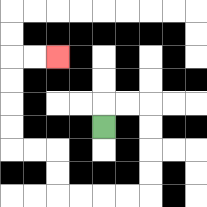{'start': '[4, 5]', 'end': '[2, 2]', 'path_directions': 'U,R,R,D,D,D,D,L,L,L,L,U,U,L,L,U,U,U,U,R,R', 'path_coordinates': '[[4, 5], [4, 4], [5, 4], [6, 4], [6, 5], [6, 6], [6, 7], [6, 8], [5, 8], [4, 8], [3, 8], [2, 8], [2, 7], [2, 6], [1, 6], [0, 6], [0, 5], [0, 4], [0, 3], [0, 2], [1, 2], [2, 2]]'}